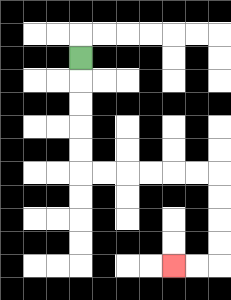{'start': '[3, 2]', 'end': '[7, 11]', 'path_directions': 'D,D,D,D,D,R,R,R,R,R,R,D,D,D,D,L,L', 'path_coordinates': '[[3, 2], [3, 3], [3, 4], [3, 5], [3, 6], [3, 7], [4, 7], [5, 7], [6, 7], [7, 7], [8, 7], [9, 7], [9, 8], [9, 9], [9, 10], [9, 11], [8, 11], [7, 11]]'}